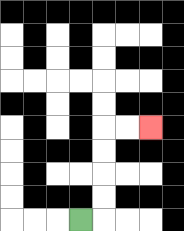{'start': '[3, 9]', 'end': '[6, 5]', 'path_directions': 'R,U,U,U,U,R,R', 'path_coordinates': '[[3, 9], [4, 9], [4, 8], [4, 7], [4, 6], [4, 5], [5, 5], [6, 5]]'}